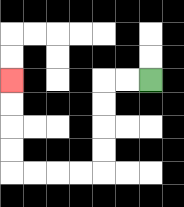{'start': '[6, 3]', 'end': '[0, 3]', 'path_directions': 'L,L,D,D,D,D,L,L,L,L,U,U,U,U', 'path_coordinates': '[[6, 3], [5, 3], [4, 3], [4, 4], [4, 5], [4, 6], [4, 7], [3, 7], [2, 7], [1, 7], [0, 7], [0, 6], [0, 5], [0, 4], [0, 3]]'}